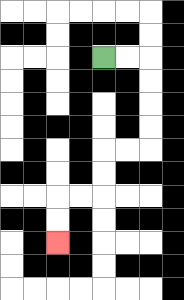{'start': '[4, 2]', 'end': '[2, 10]', 'path_directions': 'R,R,D,D,D,D,L,L,D,D,L,L,D,D', 'path_coordinates': '[[4, 2], [5, 2], [6, 2], [6, 3], [6, 4], [6, 5], [6, 6], [5, 6], [4, 6], [4, 7], [4, 8], [3, 8], [2, 8], [2, 9], [2, 10]]'}